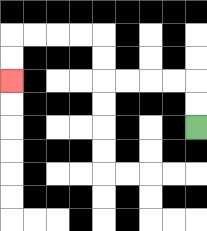{'start': '[8, 5]', 'end': '[0, 3]', 'path_directions': 'U,U,L,L,L,L,U,U,L,L,L,L,D,D', 'path_coordinates': '[[8, 5], [8, 4], [8, 3], [7, 3], [6, 3], [5, 3], [4, 3], [4, 2], [4, 1], [3, 1], [2, 1], [1, 1], [0, 1], [0, 2], [0, 3]]'}